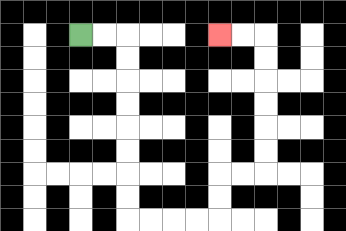{'start': '[3, 1]', 'end': '[9, 1]', 'path_directions': 'R,R,D,D,D,D,D,D,D,D,R,R,R,R,U,U,R,R,U,U,U,U,U,U,L,L', 'path_coordinates': '[[3, 1], [4, 1], [5, 1], [5, 2], [5, 3], [5, 4], [5, 5], [5, 6], [5, 7], [5, 8], [5, 9], [6, 9], [7, 9], [8, 9], [9, 9], [9, 8], [9, 7], [10, 7], [11, 7], [11, 6], [11, 5], [11, 4], [11, 3], [11, 2], [11, 1], [10, 1], [9, 1]]'}